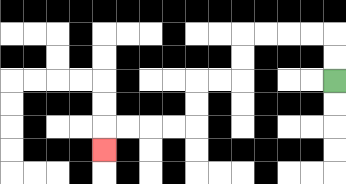{'start': '[14, 3]', 'end': '[4, 6]', 'path_directions': 'U,U,L,L,L,L,D,D,L,L,D,D,L,L,L,L,D', 'path_coordinates': '[[14, 3], [14, 2], [14, 1], [13, 1], [12, 1], [11, 1], [10, 1], [10, 2], [10, 3], [9, 3], [8, 3], [8, 4], [8, 5], [7, 5], [6, 5], [5, 5], [4, 5], [4, 6]]'}